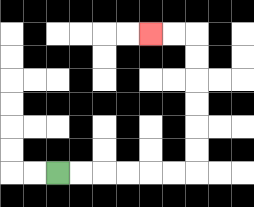{'start': '[2, 7]', 'end': '[6, 1]', 'path_directions': 'R,R,R,R,R,R,U,U,U,U,U,U,L,L', 'path_coordinates': '[[2, 7], [3, 7], [4, 7], [5, 7], [6, 7], [7, 7], [8, 7], [8, 6], [8, 5], [8, 4], [8, 3], [8, 2], [8, 1], [7, 1], [6, 1]]'}